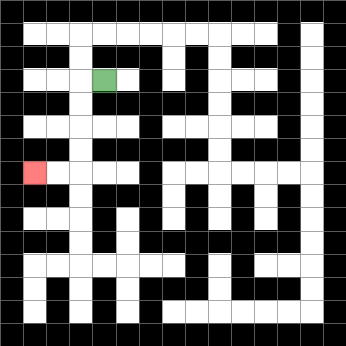{'start': '[4, 3]', 'end': '[1, 7]', 'path_directions': 'L,D,D,D,D,L,L', 'path_coordinates': '[[4, 3], [3, 3], [3, 4], [3, 5], [3, 6], [3, 7], [2, 7], [1, 7]]'}